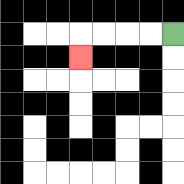{'start': '[7, 1]', 'end': '[3, 2]', 'path_directions': 'L,L,L,L,D', 'path_coordinates': '[[7, 1], [6, 1], [5, 1], [4, 1], [3, 1], [3, 2]]'}